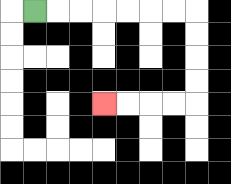{'start': '[1, 0]', 'end': '[4, 4]', 'path_directions': 'R,R,R,R,R,R,R,D,D,D,D,L,L,L,L', 'path_coordinates': '[[1, 0], [2, 0], [3, 0], [4, 0], [5, 0], [6, 0], [7, 0], [8, 0], [8, 1], [8, 2], [8, 3], [8, 4], [7, 4], [6, 4], [5, 4], [4, 4]]'}